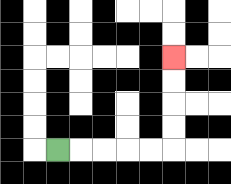{'start': '[2, 6]', 'end': '[7, 2]', 'path_directions': 'R,R,R,R,R,U,U,U,U', 'path_coordinates': '[[2, 6], [3, 6], [4, 6], [5, 6], [6, 6], [7, 6], [7, 5], [7, 4], [7, 3], [7, 2]]'}